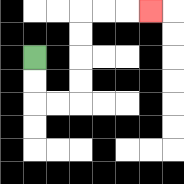{'start': '[1, 2]', 'end': '[6, 0]', 'path_directions': 'D,D,R,R,U,U,U,U,R,R,R', 'path_coordinates': '[[1, 2], [1, 3], [1, 4], [2, 4], [3, 4], [3, 3], [3, 2], [3, 1], [3, 0], [4, 0], [5, 0], [6, 0]]'}